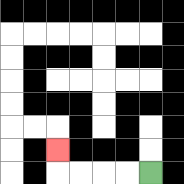{'start': '[6, 7]', 'end': '[2, 6]', 'path_directions': 'L,L,L,L,U', 'path_coordinates': '[[6, 7], [5, 7], [4, 7], [3, 7], [2, 7], [2, 6]]'}